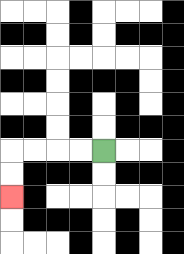{'start': '[4, 6]', 'end': '[0, 8]', 'path_directions': 'L,L,L,L,D,D', 'path_coordinates': '[[4, 6], [3, 6], [2, 6], [1, 6], [0, 6], [0, 7], [0, 8]]'}